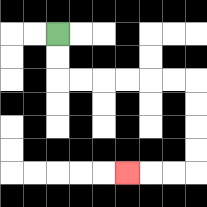{'start': '[2, 1]', 'end': '[5, 7]', 'path_directions': 'D,D,R,R,R,R,R,R,D,D,D,D,L,L,L', 'path_coordinates': '[[2, 1], [2, 2], [2, 3], [3, 3], [4, 3], [5, 3], [6, 3], [7, 3], [8, 3], [8, 4], [8, 5], [8, 6], [8, 7], [7, 7], [6, 7], [5, 7]]'}